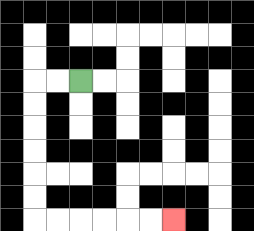{'start': '[3, 3]', 'end': '[7, 9]', 'path_directions': 'L,L,D,D,D,D,D,D,R,R,R,R,R,R', 'path_coordinates': '[[3, 3], [2, 3], [1, 3], [1, 4], [1, 5], [1, 6], [1, 7], [1, 8], [1, 9], [2, 9], [3, 9], [4, 9], [5, 9], [6, 9], [7, 9]]'}